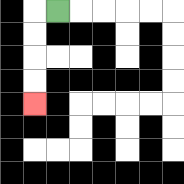{'start': '[2, 0]', 'end': '[1, 4]', 'path_directions': 'L,D,D,D,D', 'path_coordinates': '[[2, 0], [1, 0], [1, 1], [1, 2], [1, 3], [1, 4]]'}